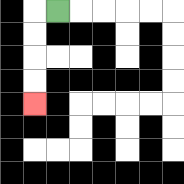{'start': '[2, 0]', 'end': '[1, 4]', 'path_directions': 'L,D,D,D,D', 'path_coordinates': '[[2, 0], [1, 0], [1, 1], [1, 2], [1, 3], [1, 4]]'}